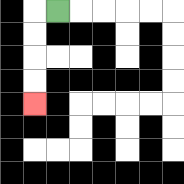{'start': '[2, 0]', 'end': '[1, 4]', 'path_directions': 'L,D,D,D,D', 'path_coordinates': '[[2, 0], [1, 0], [1, 1], [1, 2], [1, 3], [1, 4]]'}